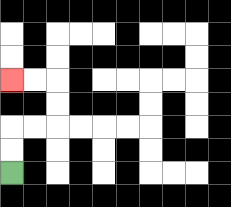{'start': '[0, 7]', 'end': '[0, 3]', 'path_directions': 'U,U,R,R,U,U,L,L', 'path_coordinates': '[[0, 7], [0, 6], [0, 5], [1, 5], [2, 5], [2, 4], [2, 3], [1, 3], [0, 3]]'}